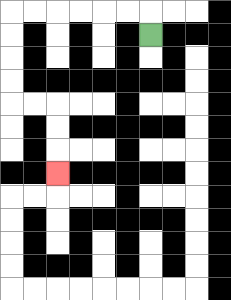{'start': '[6, 1]', 'end': '[2, 7]', 'path_directions': 'U,L,L,L,L,L,L,D,D,D,D,R,R,D,D,D', 'path_coordinates': '[[6, 1], [6, 0], [5, 0], [4, 0], [3, 0], [2, 0], [1, 0], [0, 0], [0, 1], [0, 2], [0, 3], [0, 4], [1, 4], [2, 4], [2, 5], [2, 6], [2, 7]]'}